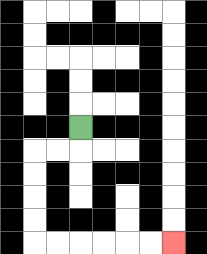{'start': '[3, 5]', 'end': '[7, 10]', 'path_directions': 'D,L,L,D,D,D,D,R,R,R,R,R,R', 'path_coordinates': '[[3, 5], [3, 6], [2, 6], [1, 6], [1, 7], [1, 8], [1, 9], [1, 10], [2, 10], [3, 10], [4, 10], [5, 10], [6, 10], [7, 10]]'}